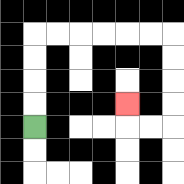{'start': '[1, 5]', 'end': '[5, 4]', 'path_directions': 'U,U,U,U,R,R,R,R,R,R,D,D,D,D,L,L,U', 'path_coordinates': '[[1, 5], [1, 4], [1, 3], [1, 2], [1, 1], [2, 1], [3, 1], [4, 1], [5, 1], [6, 1], [7, 1], [7, 2], [7, 3], [7, 4], [7, 5], [6, 5], [5, 5], [5, 4]]'}